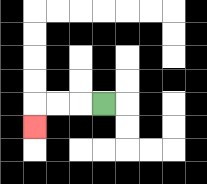{'start': '[4, 4]', 'end': '[1, 5]', 'path_directions': 'L,L,L,D', 'path_coordinates': '[[4, 4], [3, 4], [2, 4], [1, 4], [1, 5]]'}